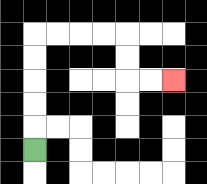{'start': '[1, 6]', 'end': '[7, 3]', 'path_directions': 'U,U,U,U,U,R,R,R,R,D,D,R,R', 'path_coordinates': '[[1, 6], [1, 5], [1, 4], [1, 3], [1, 2], [1, 1], [2, 1], [3, 1], [4, 1], [5, 1], [5, 2], [5, 3], [6, 3], [7, 3]]'}